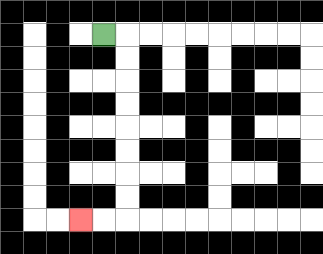{'start': '[4, 1]', 'end': '[3, 9]', 'path_directions': 'R,D,D,D,D,D,D,D,D,L,L', 'path_coordinates': '[[4, 1], [5, 1], [5, 2], [5, 3], [5, 4], [5, 5], [5, 6], [5, 7], [5, 8], [5, 9], [4, 9], [3, 9]]'}